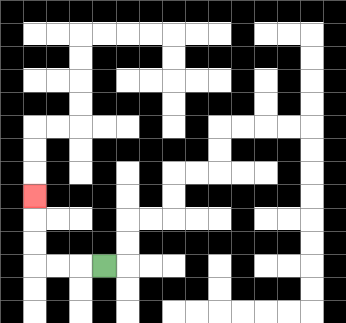{'start': '[4, 11]', 'end': '[1, 8]', 'path_directions': 'L,L,L,U,U,U', 'path_coordinates': '[[4, 11], [3, 11], [2, 11], [1, 11], [1, 10], [1, 9], [1, 8]]'}